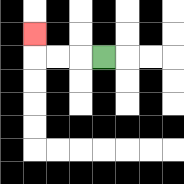{'start': '[4, 2]', 'end': '[1, 1]', 'path_directions': 'L,L,L,U', 'path_coordinates': '[[4, 2], [3, 2], [2, 2], [1, 2], [1, 1]]'}